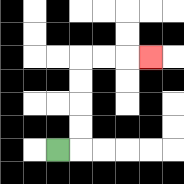{'start': '[2, 6]', 'end': '[6, 2]', 'path_directions': 'R,U,U,U,U,R,R,R', 'path_coordinates': '[[2, 6], [3, 6], [3, 5], [3, 4], [3, 3], [3, 2], [4, 2], [5, 2], [6, 2]]'}